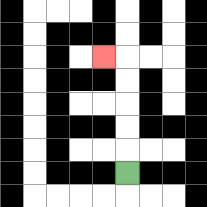{'start': '[5, 7]', 'end': '[4, 2]', 'path_directions': 'U,U,U,U,U,L', 'path_coordinates': '[[5, 7], [5, 6], [5, 5], [5, 4], [5, 3], [5, 2], [4, 2]]'}